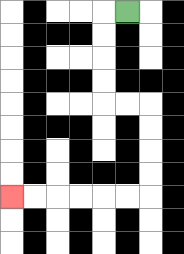{'start': '[5, 0]', 'end': '[0, 8]', 'path_directions': 'L,D,D,D,D,R,R,D,D,D,D,L,L,L,L,L,L', 'path_coordinates': '[[5, 0], [4, 0], [4, 1], [4, 2], [4, 3], [4, 4], [5, 4], [6, 4], [6, 5], [6, 6], [6, 7], [6, 8], [5, 8], [4, 8], [3, 8], [2, 8], [1, 8], [0, 8]]'}